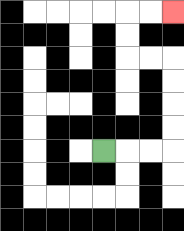{'start': '[4, 6]', 'end': '[7, 0]', 'path_directions': 'R,R,R,U,U,U,U,L,L,U,U,R,R', 'path_coordinates': '[[4, 6], [5, 6], [6, 6], [7, 6], [7, 5], [7, 4], [7, 3], [7, 2], [6, 2], [5, 2], [5, 1], [5, 0], [6, 0], [7, 0]]'}